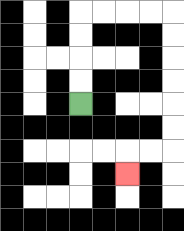{'start': '[3, 4]', 'end': '[5, 7]', 'path_directions': 'U,U,U,U,R,R,R,R,D,D,D,D,D,D,L,L,D', 'path_coordinates': '[[3, 4], [3, 3], [3, 2], [3, 1], [3, 0], [4, 0], [5, 0], [6, 0], [7, 0], [7, 1], [7, 2], [7, 3], [7, 4], [7, 5], [7, 6], [6, 6], [5, 6], [5, 7]]'}